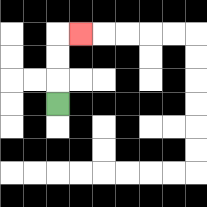{'start': '[2, 4]', 'end': '[3, 1]', 'path_directions': 'U,U,U,R', 'path_coordinates': '[[2, 4], [2, 3], [2, 2], [2, 1], [3, 1]]'}